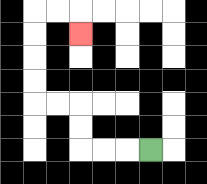{'start': '[6, 6]', 'end': '[3, 1]', 'path_directions': 'L,L,L,U,U,L,L,U,U,U,U,R,R,D', 'path_coordinates': '[[6, 6], [5, 6], [4, 6], [3, 6], [3, 5], [3, 4], [2, 4], [1, 4], [1, 3], [1, 2], [1, 1], [1, 0], [2, 0], [3, 0], [3, 1]]'}